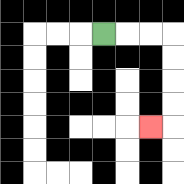{'start': '[4, 1]', 'end': '[6, 5]', 'path_directions': 'R,R,R,D,D,D,D,L', 'path_coordinates': '[[4, 1], [5, 1], [6, 1], [7, 1], [7, 2], [7, 3], [7, 4], [7, 5], [6, 5]]'}